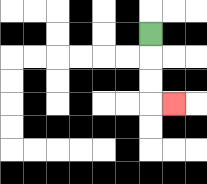{'start': '[6, 1]', 'end': '[7, 4]', 'path_directions': 'D,D,D,R', 'path_coordinates': '[[6, 1], [6, 2], [6, 3], [6, 4], [7, 4]]'}